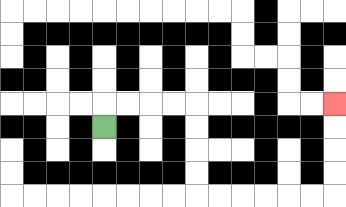{'start': '[4, 5]', 'end': '[14, 4]', 'path_directions': 'U,R,R,R,R,D,D,D,D,R,R,R,R,R,R,U,U,U,U', 'path_coordinates': '[[4, 5], [4, 4], [5, 4], [6, 4], [7, 4], [8, 4], [8, 5], [8, 6], [8, 7], [8, 8], [9, 8], [10, 8], [11, 8], [12, 8], [13, 8], [14, 8], [14, 7], [14, 6], [14, 5], [14, 4]]'}